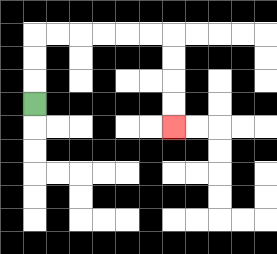{'start': '[1, 4]', 'end': '[7, 5]', 'path_directions': 'U,U,U,R,R,R,R,R,R,D,D,D,D', 'path_coordinates': '[[1, 4], [1, 3], [1, 2], [1, 1], [2, 1], [3, 1], [4, 1], [5, 1], [6, 1], [7, 1], [7, 2], [7, 3], [7, 4], [7, 5]]'}